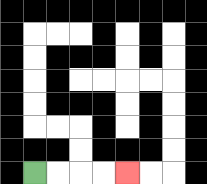{'start': '[1, 7]', 'end': '[5, 7]', 'path_directions': 'R,R,R,R', 'path_coordinates': '[[1, 7], [2, 7], [3, 7], [4, 7], [5, 7]]'}